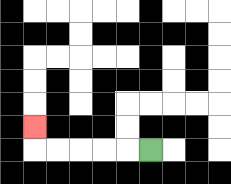{'start': '[6, 6]', 'end': '[1, 5]', 'path_directions': 'L,L,L,L,L,U', 'path_coordinates': '[[6, 6], [5, 6], [4, 6], [3, 6], [2, 6], [1, 6], [1, 5]]'}